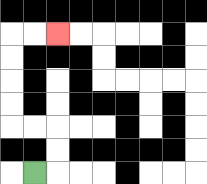{'start': '[1, 7]', 'end': '[2, 1]', 'path_directions': 'R,U,U,L,L,U,U,U,U,R,R', 'path_coordinates': '[[1, 7], [2, 7], [2, 6], [2, 5], [1, 5], [0, 5], [0, 4], [0, 3], [0, 2], [0, 1], [1, 1], [2, 1]]'}